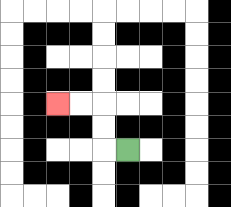{'start': '[5, 6]', 'end': '[2, 4]', 'path_directions': 'L,U,U,L,L', 'path_coordinates': '[[5, 6], [4, 6], [4, 5], [4, 4], [3, 4], [2, 4]]'}